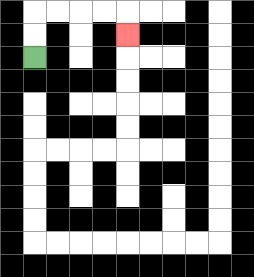{'start': '[1, 2]', 'end': '[5, 1]', 'path_directions': 'U,U,R,R,R,R,D', 'path_coordinates': '[[1, 2], [1, 1], [1, 0], [2, 0], [3, 0], [4, 0], [5, 0], [5, 1]]'}